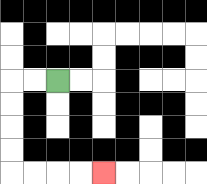{'start': '[2, 3]', 'end': '[4, 7]', 'path_directions': 'L,L,D,D,D,D,R,R,R,R', 'path_coordinates': '[[2, 3], [1, 3], [0, 3], [0, 4], [0, 5], [0, 6], [0, 7], [1, 7], [2, 7], [3, 7], [4, 7]]'}